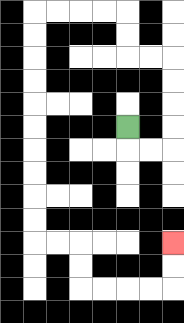{'start': '[5, 5]', 'end': '[7, 10]', 'path_directions': 'D,R,R,U,U,U,U,L,L,U,U,L,L,L,L,D,D,D,D,D,D,D,D,D,D,R,R,D,D,R,R,R,R,U,U', 'path_coordinates': '[[5, 5], [5, 6], [6, 6], [7, 6], [7, 5], [7, 4], [7, 3], [7, 2], [6, 2], [5, 2], [5, 1], [5, 0], [4, 0], [3, 0], [2, 0], [1, 0], [1, 1], [1, 2], [1, 3], [1, 4], [1, 5], [1, 6], [1, 7], [1, 8], [1, 9], [1, 10], [2, 10], [3, 10], [3, 11], [3, 12], [4, 12], [5, 12], [6, 12], [7, 12], [7, 11], [7, 10]]'}